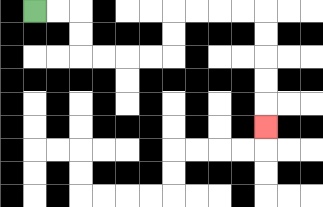{'start': '[1, 0]', 'end': '[11, 5]', 'path_directions': 'R,R,D,D,R,R,R,R,U,U,R,R,R,R,D,D,D,D,D', 'path_coordinates': '[[1, 0], [2, 0], [3, 0], [3, 1], [3, 2], [4, 2], [5, 2], [6, 2], [7, 2], [7, 1], [7, 0], [8, 0], [9, 0], [10, 0], [11, 0], [11, 1], [11, 2], [11, 3], [11, 4], [11, 5]]'}